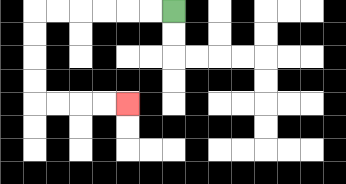{'start': '[7, 0]', 'end': '[5, 4]', 'path_directions': 'L,L,L,L,L,L,D,D,D,D,R,R,R,R', 'path_coordinates': '[[7, 0], [6, 0], [5, 0], [4, 0], [3, 0], [2, 0], [1, 0], [1, 1], [1, 2], [1, 3], [1, 4], [2, 4], [3, 4], [4, 4], [5, 4]]'}